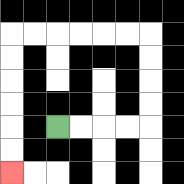{'start': '[2, 5]', 'end': '[0, 7]', 'path_directions': 'R,R,R,R,U,U,U,U,L,L,L,L,L,L,D,D,D,D,D,D', 'path_coordinates': '[[2, 5], [3, 5], [4, 5], [5, 5], [6, 5], [6, 4], [6, 3], [6, 2], [6, 1], [5, 1], [4, 1], [3, 1], [2, 1], [1, 1], [0, 1], [0, 2], [0, 3], [0, 4], [0, 5], [0, 6], [0, 7]]'}